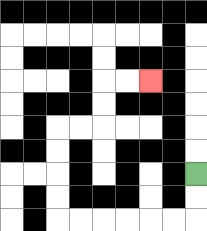{'start': '[8, 7]', 'end': '[6, 3]', 'path_directions': 'D,D,L,L,L,L,L,L,U,U,U,U,R,R,U,U,R,R', 'path_coordinates': '[[8, 7], [8, 8], [8, 9], [7, 9], [6, 9], [5, 9], [4, 9], [3, 9], [2, 9], [2, 8], [2, 7], [2, 6], [2, 5], [3, 5], [4, 5], [4, 4], [4, 3], [5, 3], [6, 3]]'}